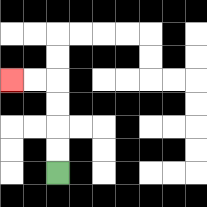{'start': '[2, 7]', 'end': '[0, 3]', 'path_directions': 'U,U,U,U,L,L', 'path_coordinates': '[[2, 7], [2, 6], [2, 5], [2, 4], [2, 3], [1, 3], [0, 3]]'}